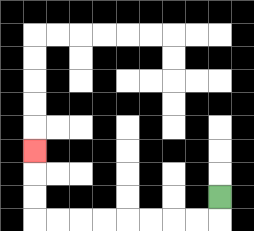{'start': '[9, 8]', 'end': '[1, 6]', 'path_directions': 'D,L,L,L,L,L,L,L,L,U,U,U', 'path_coordinates': '[[9, 8], [9, 9], [8, 9], [7, 9], [6, 9], [5, 9], [4, 9], [3, 9], [2, 9], [1, 9], [1, 8], [1, 7], [1, 6]]'}